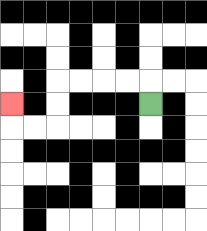{'start': '[6, 4]', 'end': '[0, 4]', 'path_directions': 'U,L,L,L,L,D,D,L,L,U', 'path_coordinates': '[[6, 4], [6, 3], [5, 3], [4, 3], [3, 3], [2, 3], [2, 4], [2, 5], [1, 5], [0, 5], [0, 4]]'}